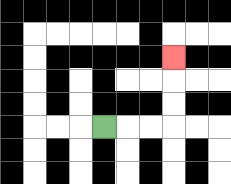{'start': '[4, 5]', 'end': '[7, 2]', 'path_directions': 'R,R,R,U,U,U', 'path_coordinates': '[[4, 5], [5, 5], [6, 5], [7, 5], [7, 4], [7, 3], [7, 2]]'}